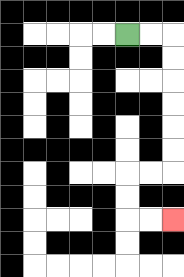{'start': '[5, 1]', 'end': '[7, 9]', 'path_directions': 'R,R,D,D,D,D,D,D,L,L,D,D,R,R', 'path_coordinates': '[[5, 1], [6, 1], [7, 1], [7, 2], [7, 3], [7, 4], [7, 5], [7, 6], [7, 7], [6, 7], [5, 7], [5, 8], [5, 9], [6, 9], [7, 9]]'}